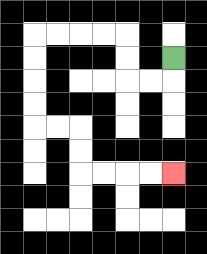{'start': '[7, 2]', 'end': '[7, 7]', 'path_directions': 'D,L,L,U,U,L,L,L,L,D,D,D,D,R,R,D,D,R,R,R,R', 'path_coordinates': '[[7, 2], [7, 3], [6, 3], [5, 3], [5, 2], [5, 1], [4, 1], [3, 1], [2, 1], [1, 1], [1, 2], [1, 3], [1, 4], [1, 5], [2, 5], [3, 5], [3, 6], [3, 7], [4, 7], [5, 7], [6, 7], [7, 7]]'}